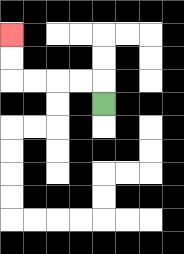{'start': '[4, 4]', 'end': '[0, 1]', 'path_directions': 'U,L,L,L,L,U,U', 'path_coordinates': '[[4, 4], [4, 3], [3, 3], [2, 3], [1, 3], [0, 3], [0, 2], [0, 1]]'}